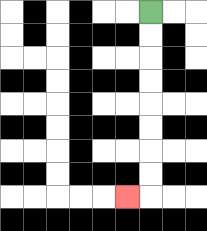{'start': '[6, 0]', 'end': '[5, 8]', 'path_directions': 'D,D,D,D,D,D,D,D,L', 'path_coordinates': '[[6, 0], [6, 1], [6, 2], [6, 3], [6, 4], [6, 5], [6, 6], [6, 7], [6, 8], [5, 8]]'}